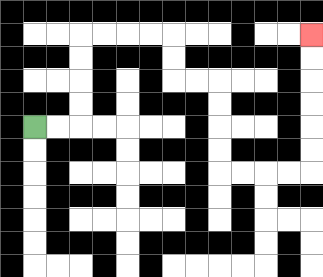{'start': '[1, 5]', 'end': '[13, 1]', 'path_directions': 'R,R,U,U,U,U,R,R,R,R,D,D,R,R,D,D,D,D,R,R,R,R,U,U,U,U,U,U', 'path_coordinates': '[[1, 5], [2, 5], [3, 5], [3, 4], [3, 3], [3, 2], [3, 1], [4, 1], [5, 1], [6, 1], [7, 1], [7, 2], [7, 3], [8, 3], [9, 3], [9, 4], [9, 5], [9, 6], [9, 7], [10, 7], [11, 7], [12, 7], [13, 7], [13, 6], [13, 5], [13, 4], [13, 3], [13, 2], [13, 1]]'}